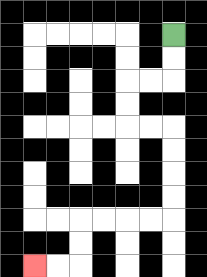{'start': '[7, 1]', 'end': '[1, 11]', 'path_directions': 'D,D,L,L,D,D,R,R,D,D,D,D,L,L,L,L,D,D,L,L', 'path_coordinates': '[[7, 1], [7, 2], [7, 3], [6, 3], [5, 3], [5, 4], [5, 5], [6, 5], [7, 5], [7, 6], [7, 7], [7, 8], [7, 9], [6, 9], [5, 9], [4, 9], [3, 9], [3, 10], [3, 11], [2, 11], [1, 11]]'}